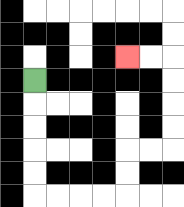{'start': '[1, 3]', 'end': '[5, 2]', 'path_directions': 'D,D,D,D,D,R,R,R,R,U,U,R,R,U,U,U,U,L,L', 'path_coordinates': '[[1, 3], [1, 4], [1, 5], [1, 6], [1, 7], [1, 8], [2, 8], [3, 8], [4, 8], [5, 8], [5, 7], [5, 6], [6, 6], [7, 6], [7, 5], [7, 4], [7, 3], [7, 2], [6, 2], [5, 2]]'}